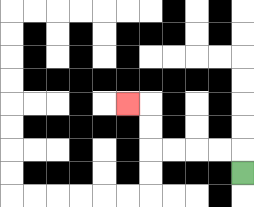{'start': '[10, 7]', 'end': '[5, 4]', 'path_directions': 'U,L,L,L,L,U,U,L', 'path_coordinates': '[[10, 7], [10, 6], [9, 6], [8, 6], [7, 6], [6, 6], [6, 5], [6, 4], [5, 4]]'}